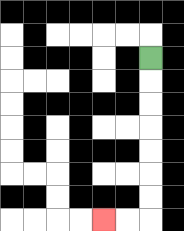{'start': '[6, 2]', 'end': '[4, 9]', 'path_directions': 'D,D,D,D,D,D,D,L,L', 'path_coordinates': '[[6, 2], [6, 3], [6, 4], [6, 5], [6, 6], [6, 7], [6, 8], [6, 9], [5, 9], [4, 9]]'}